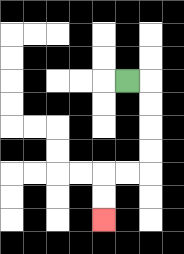{'start': '[5, 3]', 'end': '[4, 9]', 'path_directions': 'R,D,D,D,D,L,L,D,D', 'path_coordinates': '[[5, 3], [6, 3], [6, 4], [6, 5], [6, 6], [6, 7], [5, 7], [4, 7], [4, 8], [4, 9]]'}